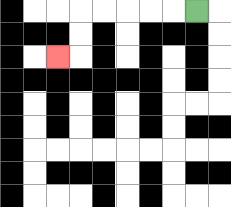{'start': '[8, 0]', 'end': '[2, 2]', 'path_directions': 'L,L,L,L,L,D,D,L', 'path_coordinates': '[[8, 0], [7, 0], [6, 0], [5, 0], [4, 0], [3, 0], [3, 1], [3, 2], [2, 2]]'}